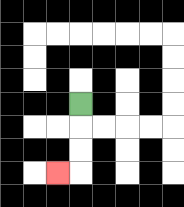{'start': '[3, 4]', 'end': '[2, 7]', 'path_directions': 'D,D,D,L', 'path_coordinates': '[[3, 4], [3, 5], [3, 6], [3, 7], [2, 7]]'}